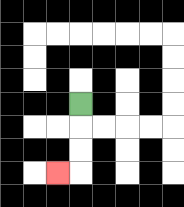{'start': '[3, 4]', 'end': '[2, 7]', 'path_directions': 'D,D,D,L', 'path_coordinates': '[[3, 4], [3, 5], [3, 6], [3, 7], [2, 7]]'}